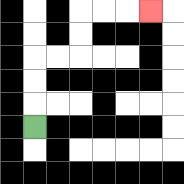{'start': '[1, 5]', 'end': '[6, 0]', 'path_directions': 'U,U,U,R,R,U,U,R,R,R', 'path_coordinates': '[[1, 5], [1, 4], [1, 3], [1, 2], [2, 2], [3, 2], [3, 1], [3, 0], [4, 0], [5, 0], [6, 0]]'}